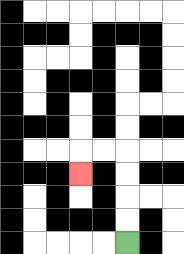{'start': '[5, 10]', 'end': '[3, 7]', 'path_directions': 'U,U,U,U,L,L,D', 'path_coordinates': '[[5, 10], [5, 9], [5, 8], [5, 7], [5, 6], [4, 6], [3, 6], [3, 7]]'}